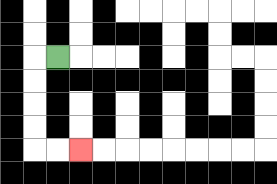{'start': '[2, 2]', 'end': '[3, 6]', 'path_directions': 'L,D,D,D,D,R,R', 'path_coordinates': '[[2, 2], [1, 2], [1, 3], [1, 4], [1, 5], [1, 6], [2, 6], [3, 6]]'}